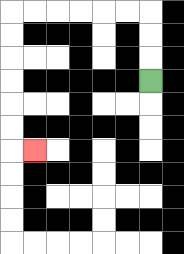{'start': '[6, 3]', 'end': '[1, 6]', 'path_directions': 'U,U,U,L,L,L,L,L,L,D,D,D,D,D,D,R', 'path_coordinates': '[[6, 3], [6, 2], [6, 1], [6, 0], [5, 0], [4, 0], [3, 0], [2, 0], [1, 0], [0, 0], [0, 1], [0, 2], [0, 3], [0, 4], [0, 5], [0, 6], [1, 6]]'}